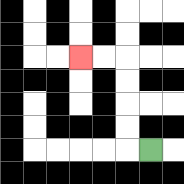{'start': '[6, 6]', 'end': '[3, 2]', 'path_directions': 'L,U,U,U,U,L,L', 'path_coordinates': '[[6, 6], [5, 6], [5, 5], [5, 4], [5, 3], [5, 2], [4, 2], [3, 2]]'}